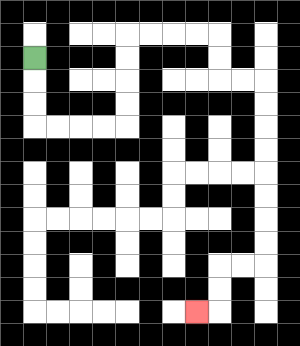{'start': '[1, 2]', 'end': '[8, 13]', 'path_directions': 'D,D,D,R,R,R,R,U,U,U,U,R,R,R,R,D,D,R,R,D,D,D,D,D,D,D,D,L,L,D,D,L', 'path_coordinates': '[[1, 2], [1, 3], [1, 4], [1, 5], [2, 5], [3, 5], [4, 5], [5, 5], [5, 4], [5, 3], [5, 2], [5, 1], [6, 1], [7, 1], [8, 1], [9, 1], [9, 2], [9, 3], [10, 3], [11, 3], [11, 4], [11, 5], [11, 6], [11, 7], [11, 8], [11, 9], [11, 10], [11, 11], [10, 11], [9, 11], [9, 12], [9, 13], [8, 13]]'}